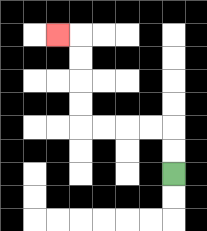{'start': '[7, 7]', 'end': '[2, 1]', 'path_directions': 'U,U,L,L,L,L,U,U,U,U,L', 'path_coordinates': '[[7, 7], [7, 6], [7, 5], [6, 5], [5, 5], [4, 5], [3, 5], [3, 4], [3, 3], [3, 2], [3, 1], [2, 1]]'}